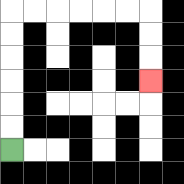{'start': '[0, 6]', 'end': '[6, 3]', 'path_directions': 'U,U,U,U,U,U,R,R,R,R,R,R,D,D,D', 'path_coordinates': '[[0, 6], [0, 5], [0, 4], [0, 3], [0, 2], [0, 1], [0, 0], [1, 0], [2, 0], [3, 0], [4, 0], [5, 0], [6, 0], [6, 1], [6, 2], [6, 3]]'}